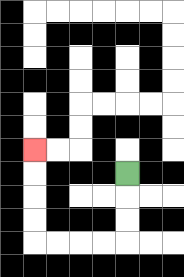{'start': '[5, 7]', 'end': '[1, 6]', 'path_directions': 'D,D,D,L,L,L,L,U,U,U,U', 'path_coordinates': '[[5, 7], [5, 8], [5, 9], [5, 10], [4, 10], [3, 10], [2, 10], [1, 10], [1, 9], [1, 8], [1, 7], [1, 6]]'}